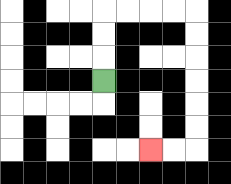{'start': '[4, 3]', 'end': '[6, 6]', 'path_directions': 'U,U,U,R,R,R,R,D,D,D,D,D,D,L,L', 'path_coordinates': '[[4, 3], [4, 2], [4, 1], [4, 0], [5, 0], [6, 0], [7, 0], [8, 0], [8, 1], [8, 2], [8, 3], [8, 4], [8, 5], [8, 6], [7, 6], [6, 6]]'}